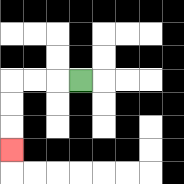{'start': '[3, 3]', 'end': '[0, 6]', 'path_directions': 'L,L,L,D,D,D', 'path_coordinates': '[[3, 3], [2, 3], [1, 3], [0, 3], [0, 4], [0, 5], [0, 6]]'}